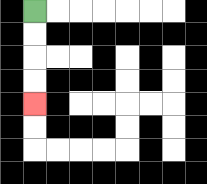{'start': '[1, 0]', 'end': '[1, 4]', 'path_directions': 'D,D,D,D', 'path_coordinates': '[[1, 0], [1, 1], [1, 2], [1, 3], [1, 4]]'}